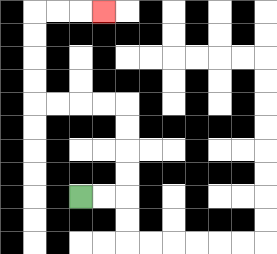{'start': '[3, 8]', 'end': '[4, 0]', 'path_directions': 'R,R,U,U,U,U,L,L,L,L,U,U,U,U,R,R,R', 'path_coordinates': '[[3, 8], [4, 8], [5, 8], [5, 7], [5, 6], [5, 5], [5, 4], [4, 4], [3, 4], [2, 4], [1, 4], [1, 3], [1, 2], [1, 1], [1, 0], [2, 0], [3, 0], [4, 0]]'}